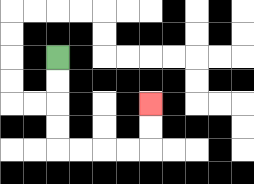{'start': '[2, 2]', 'end': '[6, 4]', 'path_directions': 'D,D,D,D,R,R,R,R,U,U', 'path_coordinates': '[[2, 2], [2, 3], [2, 4], [2, 5], [2, 6], [3, 6], [4, 6], [5, 6], [6, 6], [6, 5], [6, 4]]'}